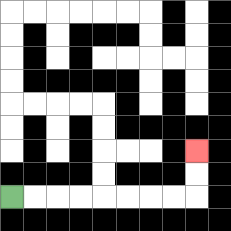{'start': '[0, 8]', 'end': '[8, 6]', 'path_directions': 'R,R,R,R,R,R,R,R,U,U', 'path_coordinates': '[[0, 8], [1, 8], [2, 8], [3, 8], [4, 8], [5, 8], [6, 8], [7, 8], [8, 8], [8, 7], [8, 6]]'}